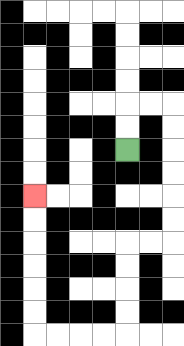{'start': '[5, 6]', 'end': '[1, 8]', 'path_directions': 'U,U,R,R,D,D,D,D,D,D,L,L,D,D,D,D,L,L,L,L,U,U,U,U,U,U', 'path_coordinates': '[[5, 6], [5, 5], [5, 4], [6, 4], [7, 4], [7, 5], [7, 6], [7, 7], [7, 8], [7, 9], [7, 10], [6, 10], [5, 10], [5, 11], [5, 12], [5, 13], [5, 14], [4, 14], [3, 14], [2, 14], [1, 14], [1, 13], [1, 12], [1, 11], [1, 10], [1, 9], [1, 8]]'}